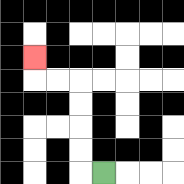{'start': '[4, 7]', 'end': '[1, 2]', 'path_directions': 'L,U,U,U,U,L,L,U', 'path_coordinates': '[[4, 7], [3, 7], [3, 6], [3, 5], [3, 4], [3, 3], [2, 3], [1, 3], [1, 2]]'}